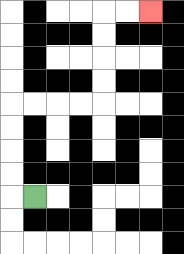{'start': '[1, 8]', 'end': '[6, 0]', 'path_directions': 'L,U,U,U,U,R,R,R,R,U,U,U,U,R,R', 'path_coordinates': '[[1, 8], [0, 8], [0, 7], [0, 6], [0, 5], [0, 4], [1, 4], [2, 4], [3, 4], [4, 4], [4, 3], [4, 2], [4, 1], [4, 0], [5, 0], [6, 0]]'}